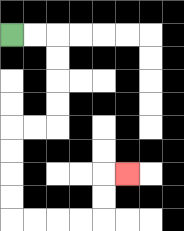{'start': '[0, 1]', 'end': '[5, 7]', 'path_directions': 'R,R,D,D,D,D,L,L,D,D,D,D,R,R,R,R,U,U,R', 'path_coordinates': '[[0, 1], [1, 1], [2, 1], [2, 2], [2, 3], [2, 4], [2, 5], [1, 5], [0, 5], [0, 6], [0, 7], [0, 8], [0, 9], [1, 9], [2, 9], [3, 9], [4, 9], [4, 8], [4, 7], [5, 7]]'}